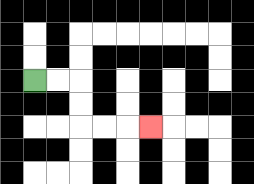{'start': '[1, 3]', 'end': '[6, 5]', 'path_directions': 'R,R,D,D,R,R,R', 'path_coordinates': '[[1, 3], [2, 3], [3, 3], [3, 4], [3, 5], [4, 5], [5, 5], [6, 5]]'}